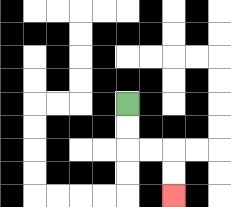{'start': '[5, 4]', 'end': '[7, 8]', 'path_directions': 'D,D,R,R,D,D', 'path_coordinates': '[[5, 4], [5, 5], [5, 6], [6, 6], [7, 6], [7, 7], [7, 8]]'}